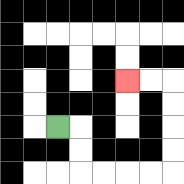{'start': '[2, 5]', 'end': '[5, 3]', 'path_directions': 'R,D,D,R,R,R,R,U,U,U,U,L,L', 'path_coordinates': '[[2, 5], [3, 5], [3, 6], [3, 7], [4, 7], [5, 7], [6, 7], [7, 7], [7, 6], [7, 5], [7, 4], [7, 3], [6, 3], [5, 3]]'}